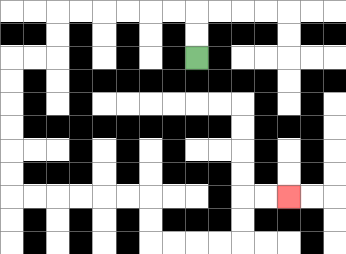{'start': '[8, 2]', 'end': '[12, 8]', 'path_directions': 'U,U,L,L,L,L,L,L,D,D,L,L,D,D,D,D,D,D,R,R,R,R,R,R,D,D,R,R,R,R,U,U,R,R', 'path_coordinates': '[[8, 2], [8, 1], [8, 0], [7, 0], [6, 0], [5, 0], [4, 0], [3, 0], [2, 0], [2, 1], [2, 2], [1, 2], [0, 2], [0, 3], [0, 4], [0, 5], [0, 6], [0, 7], [0, 8], [1, 8], [2, 8], [3, 8], [4, 8], [5, 8], [6, 8], [6, 9], [6, 10], [7, 10], [8, 10], [9, 10], [10, 10], [10, 9], [10, 8], [11, 8], [12, 8]]'}